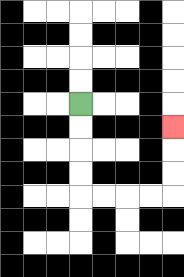{'start': '[3, 4]', 'end': '[7, 5]', 'path_directions': 'D,D,D,D,R,R,R,R,U,U,U', 'path_coordinates': '[[3, 4], [3, 5], [3, 6], [3, 7], [3, 8], [4, 8], [5, 8], [6, 8], [7, 8], [7, 7], [7, 6], [7, 5]]'}